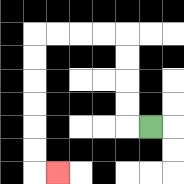{'start': '[6, 5]', 'end': '[2, 7]', 'path_directions': 'L,U,U,U,U,L,L,L,L,D,D,D,D,D,D,R', 'path_coordinates': '[[6, 5], [5, 5], [5, 4], [5, 3], [5, 2], [5, 1], [4, 1], [3, 1], [2, 1], [1, 1], [1, 2], [1, 3], [1, 4], [1, 5], [1, 6], [1, 7], [2, 7]]'}